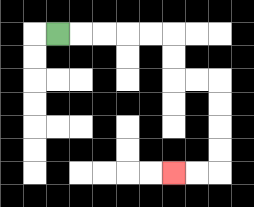{'start': '[2, 1]', 'end': '[7, 7]', 'path_directions': 'R,R,R,R,R,D,D,R,R,D,D,D,D,L,L', 'path_coordinates': '[[2, 1], [3, 1], [4, 1], [5, 1], [6, 1], [7, 1], [7, 2], [7, 3], [8, 3], [9, 3], [9, 4], [9, 5], [9, 6], [9, 7], [8, 7], [7, 7]]'}